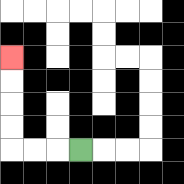{'start': '[3, 6]', 'end': '[0, 2]', 'path_directions': 'L,L,L,U,U,U,U', 'path_coordinates': '[[3, 6], [2, 6], [1, 6], [0, 6], [0, 5], [0, 4], [0, 3], [0, 2]]'}